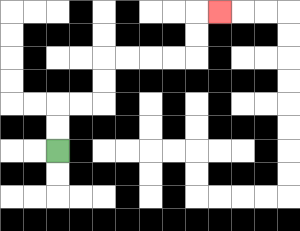{'start': '[2, 6]', 'end': '[9, 0]', 'path_directions': 'U,U,R,R,U,U,R,R,R,R,U,U,R', 'path_coordinates': '[[2, 6], [2, 5], [2, 4], [3, 4], [4, 4], [4, 3], [4, 2], [5, 2], [6, 2], [7, 2], [8, 2], [8, 1], [8, 0], [9, 0]]'}